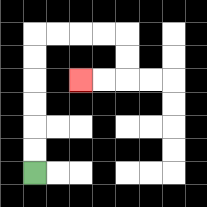{'start': '[1, 7]', 'end': '[3, 3]', 'path_directions': 'U,U,U,U,U,U,R,R,R,R,D,D,L,L', 'path_coordinates': '[[1, 7], [1, 6], [1, 5], [1, 4], [1, 3], [1, 2], [1, 1], [2, 1], [3, 1], [4, 1], [5, 1], [5, 2], [5, 3], [4, 3], [3, 3]]'}